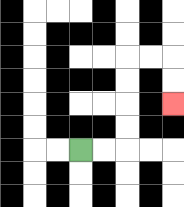{'start': '[3, 6]', 'end': '[7, 4]', 'path_directions': 'R,R,U,U,U,U,R,R,D,D', 'path_coordinates': '[[3, 6], [4, 6], [5, 6], [5, 5], [5, 4], [5, 3], [5, 2], [6, 2], [7, 2], [7, 3], [7, 4]]'}